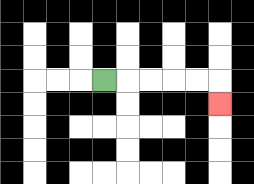{'start': '[4, 3]', 'end': '[9, 4]', 'path_directions': 'R,R,R,R,R,D', 'path_coordinates': '[[4, 3], [5, 3], [6, 3], [7, 3], [8, 3], [9, 3], [9, 4]]'}